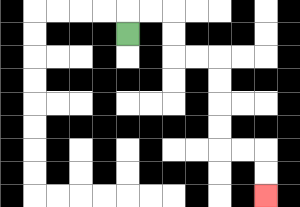{'start': '[5, 1]', 'end': '[11, 8]', 'path_directions': 'U,R,R,D,D,R,R,D,D,D,D,R,R,D,D', 'path_coordinates': '[[5, 1], [5, 0], [6, 0], [7, 0], [7, 1], [7, 2], [8, 2], [9, 2], [9, 3], [9, 4], [9, 5], [9, 6], [10, 6], [11, 6], [11, 7], [11, 8]]'}